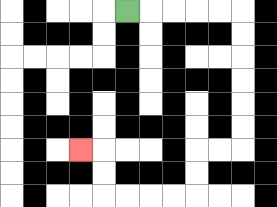{'start': '[5, 0]', 'end': '[3, 6]', 'path_directions': 'R,R,R,R,R,D,D,D,D,D,D,L,L,D,D,L,L,L,L,U,U,L', 'path_coordinates': '[[5, 0], [6, 0], [7, 0], [8, 0], [9, 0], [10, 0], [10, 1], [10, 2], [10, 3], [10, 4], [10, 5], [10, 6], [9, 6], [8, 6], [8, 7], [8, 8], [7, 8], [6, 8], [5, 8], [4, 8], [4, 7], [4, 6], [3, 6]]'}